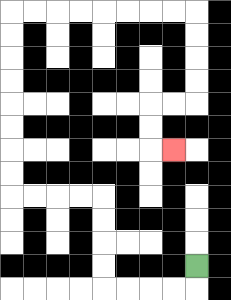{'start': '[8, 11]', 'end': '[7, 6]', 'path_directions': 'D,L,L,L,L,U,U,U,U,L,L,L,L,U,U,U,U,U,U,U,U,R,R,R,R,R,R,R,R,D,D,D,D,L,L,D,D,R', 'path_coordinates': '[[8, 11], [8, 12], [7, 12], [6, 12], [5, 12], [4, 12], [4, 11], [4, 10], [4, 9], [4, 8], [3, 8], [2, 8], [1, 8], [0, 8], [0, 7], [0, 6], [0, 5], [0, 4], [0, 3], [0, 2], [0, 1], [0, 0], [1, 0], [2, 0], [3, 0], [4, 0], [5, 0], [6, 0], [7, 0], [8, 0], [8, 1], [8, 2], [8, 3], [8, 4], [7, 4], [6, 4], [6, 5], [6, 6], [7, 6]]'}